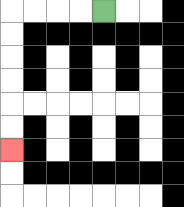{'start': '[4, 0]', 'end': '[0, 6]', 'path_directions': 'L,L,L,L,D,D,D,D,D,D', 'path_coordinates': '[[4, 0], [3, 0], [2, 0], [1, 0], [0, 0], [0, 1], [0, 2], [0, 3], [0, 4], [0, 5], [0, 6]]'}